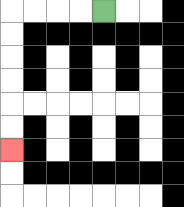{'start': '[4, 0]', 'end': '[0, 6]', 'path_directions': 'L,L,L,L,D,D,D,D,D,D', 'path_coordinates': '[[4, 0], [3, 0], [2, 0], [1, 0], [0, 0], [0, 1], [0, 2], [0, 3], [0, 4], [0, 5], [0, 6]]'}